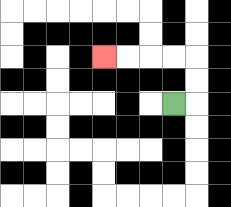{'start': '[7, 4]', 'end': '[4, 2]', 'path_directions': 'R,U,U,L,L,L,L', 'path_coordinates': '[[7, 4], [8, 4], [8, 3], [8, 2], [7, 2], [6, 2], [5, 2], [4, 2]]'}